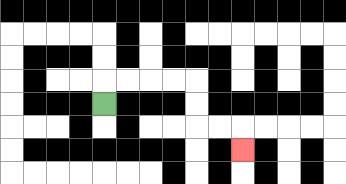{'start': '[4, 4]', 'end': '[10, 6]', 'path_directions': 'U,R,R,R,R,D,D,R,R,D', 'path_coordinates': '[[4, 4], [4, 3], [5, 3], [6, 3], [7, 3], [8, 3], [8, 4], [8, 5], [9, 5], [10, 5], [10, 6]]'}